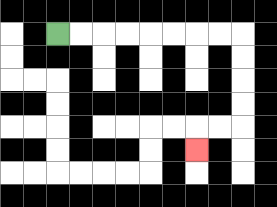{'start': '[2, 1]', 'end': '[8, 6]', 'path_directions': 'R,R,R,R,R,R,R,R,D,D,D,D,L,L,D', 'path_coordinates': '[[2, 1], [3, 1], [4, 1], [5, 1], [6, 1], [7, 1], [8, 1], [9, 1], [10, 1], [10, 2], [10, 3], [10, 4], [10, 5], [9, 5], [8, 5], [8, 6]]'}